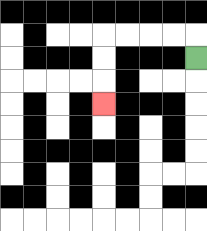{'start': '[8, 2]', 'end': '[4, 4]', 'path_directions': 'U,L,L,L,L,D,D,D', 'path_coordinates': '[[8, 2], [8, 1], [7, 1], [6, 1], [5, 1], [4, 1], [4, 2], [4, 3], [4, 4]]'}